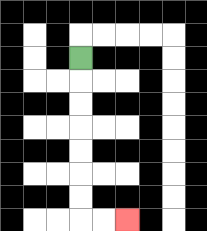{'start': '[3, 2]', 'end': '[5, 9]', 'path_directions': 'D,D,D,D,D,D,D,R,R', 'path_coordinates': '[[3, 2], [3, 3], [3, 4], [3, 5], [3, 6], [3, 7], [3, 8], [3, 9], [4, 9], [5, 9]]'}